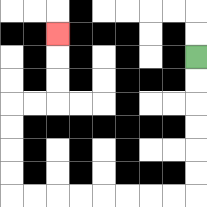{'start': '[8, 2]', 'end': '[2, 1]', 'path_directions': 'D,D,D,D,D,D,L,L,L,L,L,L,L,L,U,U,U,U,R,R,U,U,U', 'path_coordinates': '[[8, 2], [8, 3], [8, 4], [8, 5], [8, 6], [8, 7], [8, 8], [7, 8], [6, 8], [5, 8], [4, 8], [3, 8], [2, 8], [1, 8], [0, 8], [0, 7], [0, 6], [0, 5], [0, 4], [1, 4], [2, 4], [2, 3], [2, 2], [2, 1]]'}